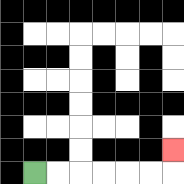{'start': '[1, 7]', 'end': '[7, 6]', 'path_directions': 'R,R,R,R,R,R,U', 'path_coordinates': '[[1, 7], [2, 7], [3, 7], [4, 7], [5, 7], [6, 7], [7, 7], [7, 6]]'}